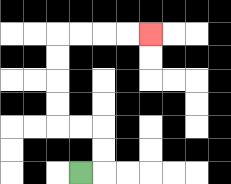{'start': '[3, 7]', 'end': '[6, 1]', 'path_directions': 'R,U,U,L,L,U,U,U,U,R,R,R,R', 'path_coordinates': '[[3, 7], [4, 7], [4, 6], [4, 5], [3, 5], [2, 5], [2, 4], [2, 3], [2, 2], [2, 1], [3, 1], [4, 1], [5, 1], [6, 1]]'}